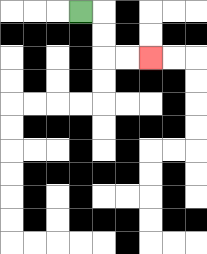{'start': '[3, 0]', 'end': '[6, 2]', 'path_directions': 'R,D,D,R,R', 'path_coordinates': '[[3, 0], [4, 0], [4, 1], [4, 2], [5, 2], [6, 2]]'}